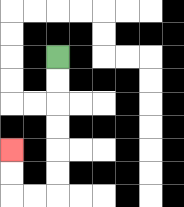{'start': '[2, 2]', 'end': '[0, 6]', 'path_directions': 'D,D,D,D,D,D,L,L,U,U', 'path_coordinates': '[[2, 2], [2, 3], [2, 4], [2, 5], [2, 6], [2, 7], [2, 8], [1, 8], [0, 8], [0, 7], [0, 6]]'}